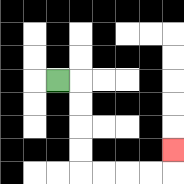{'start': '[2, 3]', 'end': '[7, 6]', 'path_directions': 'R,D,D,D,D,R,R,R,R,U', 'path_coordinates': '[[2, 3], [3, 3], [3, 4], [3, 5], [3, 6], [3, 7], [4, 7], [5, 7], [6, 7], [7, 7], [7, 6]]'}